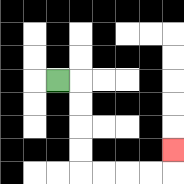{'start': '[2, 3]', 'end': '[7, 6]', 'path_directions': 'R,D,D,D,D,R,R,R,R,U', 'path_coordinates': '[[2, 3], [3, 3], [3, 4], [3, 5], [3, 6], [3, 7], [4, 7], [5, 7], [6, 7], [7, 7], [7, 6]]'}